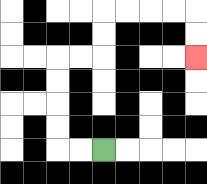{'start': '[4, 6]', 'end': '[8, 2]', 'path_directions': 'L,L,U,U,U,U,R,R,U,U,R,R,R,R,D,D', 'path_coordinates': '[[4, 6], [3, 6], [2, 6], [2, 5], [2, 4], [2, 3], [2, 2], [3, 2], [4, 2], [4, 1], [4, 0], [5, 0], [6, 0], [7, 0], [8, 0], [8, 1], [8, 2]]'}